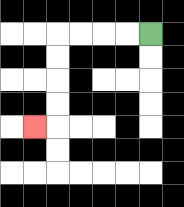{'start': '[6, 1]', 'end': '[1, 5]', 'path_directions': 'L,L,L,L,D,D,D,D,L', 'path_coordinates': '[[6, 1], [5, 1], [4, 1], [3, 1], [2, 1], [2, 2], [2, 3], [2, 4], [2, 5], [1, 5]]'}